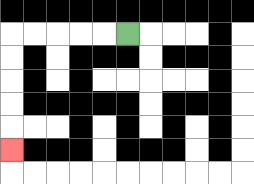{'start': '[5, 1]', 'end': '[0, 6]', 'path_directions': 'L,L,L,L,L,D,D,D,D,D', 'path_coordinates': '[[5, 1], [4, 1], [3, 1], [2, 1], [1, 1], [0, 1], [0, 2], [0, 3], [0, 4], [0, 5], [0, 6]]'}